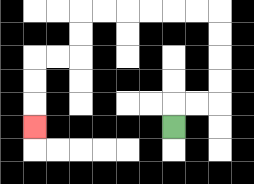{'start': '[7, 5]', 'end': '[1, 5]', 'path_directions': 'U,R,R,U,U,U,U,L,L,L,L,L,L,D,D,L,L,D,D,D', 'path_coordinates': '[[7, 5], [7, 4], [8, 4], [9, 4], [9, 3], [9, 2], [9, 1], [9, 0], [8, 0], [7, 0], [6, 0], [5, 0], [4, 0], [3, 0], [3, 1], [3, 2], [2, 2], [1, 2], [1, 3], [1, 4], [1, 5]]'}